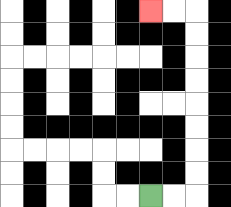{'start': '[6, 8]', 'end': '[6, 0]', 'path_directions': 'R,R,U,U,U,U,U,U,U,U,L,L', 'path_coordinates': '[[6, 8], [7, 8], [8, 8], [8, 7], [8, 6], [8, 5], [8, 4], [8, 3], [8, 2], [8, 1], [8, 0], [7, 0], [6, 0]]'}